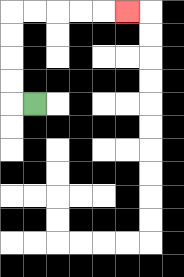{'start': '[1, 4]', 'end': '[5, 0]', 'path_directions': 'L,U,U,U,U,R,R,R,R,R', 'path_coordinates': '[[1, 4], [0, 4], [0, 3], [0, 2], [0, 1], [0, 0], [1, 0], [2, 0], [3, 0], [4, 0], [5, 0]]'}